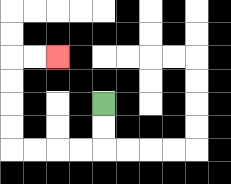{'start': '[4, 4]', 'end': '[2, 2]', 'path_directions': 'D,D,L,L,L,L,U,U,U,U,R,R', 'path_coordinates': '[[4, 4], [4, 5], [4, 6], [3, 6], [2, 6], [1, 6], [0, 6], [0, 5], [0, 4], [0, 3], [0, 2], [1, 2], [2, 2]]'}